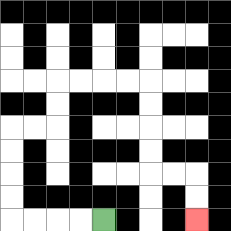{'start': '[4, 9]', 'end': '[8, 9]', 'path_directions': 'L,L,L,L,U,U,U,U,R,R,U,U,R,R,R,R,D,D,D,D,R,R,D,D', 'path_coordinates': '[[4, 9], [3, 9], [2, 9], [1, 9], [0, 9], [0, 8], [0, 7], [0, 6], [0, 5], [1, 5], [2, 5], [2, 4], [2, 3], [3, 3], [4, 3], [5, 3], [6, 3], [6, 4], [6, 5], [6, 6], [6, 7], [7, 7], [8, 7], [8, 8], [8, 9]]'}